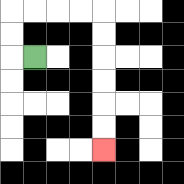{'start': '[1, 2]', 'end': '[4, 6]', 'path_directions': 'L,U,U,R,R,R,R,D,D,D,D,D,D', 'path_coordinates': '[[1, 2], [0, 2], [0, 1], [0, 0], [1, 0], [2, 0], [3, 0], [4, 0], [4, 1], [4, 2], [4, 3], [4, 4], [4, 5], [4, 6]]'}